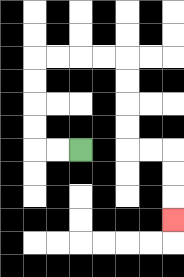{'start': '[3, 6]', 'end': '[7, 9]', 'path_directions': 'L,L,U,U,U,U,R,R,R,R,D,D,D,D,R,R,D,D,D', 'path_coordinates': '[[3, 6], [2, 6], [1, 6], [1, 5], [1, 4], [1, 3], [1, 2], [2, 2], [3, 2], [4, 2], [5, 2], [5, 3], [5, 4], [5, 5], [5, 6], [6, 6], [7, 6], [7, 7], [7, 8], [7, 9]]'}